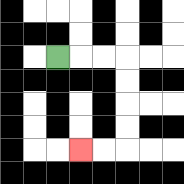{'start': '[2, 2]', 'end': '[3, 6]', 'path_directions': 'R,R,R,D,D,D,D,L,L', 'path_coordinates': '[[2, 2], [3, 2], [4, 2], [5, 2], [5, 3], [5, 4], [5, 5], [5, 6], [4, 6], [3, 6]]'}